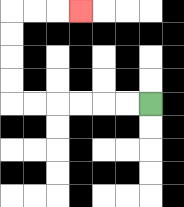{'start': '[6, 4]', 'end': '[3, 0]', 'path_directions': 'L,L,L,L,L,L,U,U,U,U,R,R,R', 'path_coordinates': '[[6, 4], [5, 4], [4, 4], [3, 4], [2, 4], [1, 4], [0, 4], [0, 3], [0, 2], [0, 1], [0, 0], [1, 0], [2, 0], [3, 0]]'}